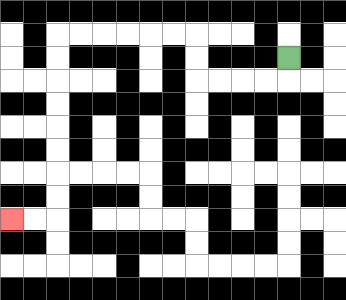{'start': '[12, 2]', 'end': '[0, 9]', 'path_directions': 'D,L,L,L,L,U,U,L,L,L,L,L,L,D,D,D,D,D,D,D,D,L,L', 'path_coordinates': '[[12, 2], [12, 3], [11, 3], [10, 3], [9, 3], [8, 3], [8, 2], [8, 1], [7, 1], [6, 1], [5, 1], [4, 1], [3, 1], [2, 1], [2, 2], [2, 3], [2, 4], [2, 5], [2, 6], [2, 7], [2, 8], [2, 9], [1, 9], [0, 9]]'}